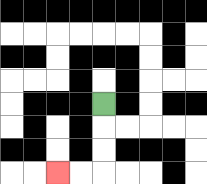{'start': '[4, 4]', 'end': '[2, 7]', 'path_directions': 'D,D,D,L,L', 'path_coordinates': '[[4, 4], [4, 5], [4, 6], [4, 7], [3, 7], [2, 7]]'}